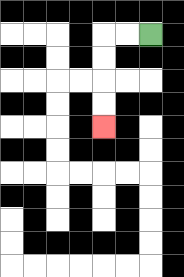{'start': '[6, 1]', 'end': '[4, 5]', 'path_directions': 'L,L,D,D,D,D', 'path_coordinates': '[[6, 1], [5, 1], [4, 1], [4, 2], [4, 3], [4, 4], [4, 5]]'}